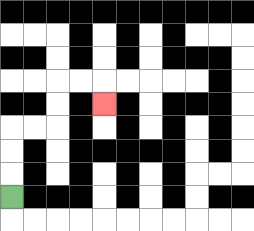{'start': '[0, 8]', 'end': '[4, 4]', 'path_directions': 'U,U,U,R,R,U,U,R,R,D', 'path_coordinates': '[[0, 8], [0, 7], [0, 6], [0, 5], [1, 5], [2, 5], [2, 4], [2, 3], [3, 3], [4, 3], [4, 4]]'}